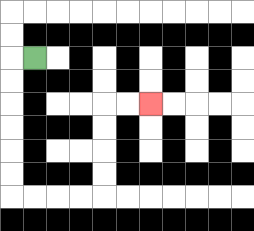{'start': '[1, 2]', 'end': '[6, 4]', 'path_directions': 'L,D,D,D,D,D,D,R,R,R,R,U,U,U,U,R,R', 'path_coordinates': '[[1, 2], [0, 2], [0, 3], [0, 4], [0, 5], [0, 6], [0, 7], [0, 8], [1, 8], [2, 8], [3, 8], [4, 8], [4, 7], [4, 6], [4, 5], [4, 4], [5, 4], [6, 4]]'}